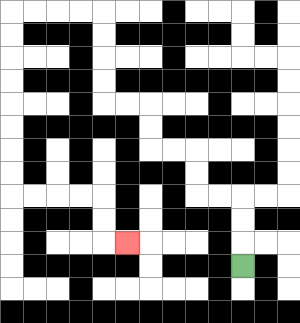{'start': '[10, 11]', 'end': '[5, 10]', 'path_directions': 'U,U,U,L,L,U,U,L,L,U,U,L,L,U,U,U,U,L,L,L,L,D,D,D,D,D,D,D,D,R,R,R,R,D,D,R', 'path_coordinates': '[[10, 11], [10, 10], [10, 9], [10, 8], [9, 8], [8, 8], [8, 7], [8, 6], [7, 6], [6, 6], [6, 5], [6, 4], [5, 4], [4, 4], [4, 3], [4, 2], [4, 1], [4, 0], [3, 0], [2, 0], [1, 0], [0, 0], [0, 1], [0, 2], [0, 3], [0, 4], [0, 5], [0, 6], [0, 7], [0, 8], [1, 8], [2, 8], [3, 8], [4, 8], [4, 9], [4, 10], [5, 10]]'}